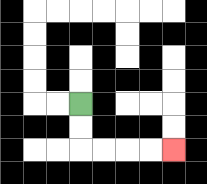{'start': '[3, 4]', 'end': '[7, 6]', 'path_directions': 'D,D,R,R,R,R', 'path_coordinates': '[[3, 4], [3, 5], [3, 6], [4, 6], [5, 6], [6, 6], [7, 6]]'}